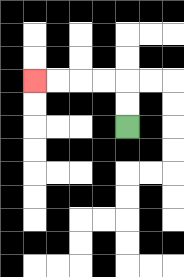{'start': '[5, 5]', 'end': '[1, 3]', 'path_directions': 'U,U,L,L,L,L', 'path_coordinates': '[[5, 5], [5, 4], [5, 3], [4, 3], [3, 3], [2, 3], [1, 3]]'}